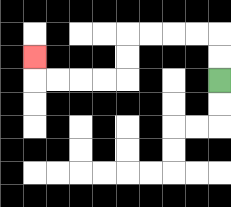{'start': '[9, 3]', 'end': '[1, 2]', 'path_directions': 'U,U,L,L,L,L,D,D,L,L,L,L,U', 'path_coordinates': '[[9, 3], [9, 2], [9, 1], [8, 1], [7, 1], [6, 1], [5, 1], [5, 2], [5, 3], [4, 3], [3, 3], [2, 3], [1, 3], [1, 2]]'}